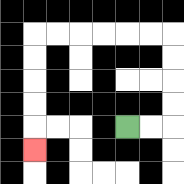{'start': '[5, 5]', 'end': '[1, 6]', 'path_directions': 'R,R,U,U,U,U,L,L,L,L,L,L,D,D,D,D,D', 'path_coordinates': '[[5, 5], [6, 5], [7, 5], [7, 4], [7, 3], [7, 2], [7, 1], [6, 1], [5, 1], [4, 1], [3, 1], [2, 1], [1, 1], [1, 2], [1, 3], [1, 4], [1, 5], [1, 6]]'}